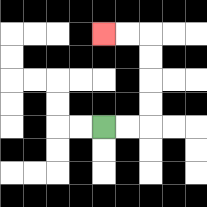{'start': '[4, 5]', 'end': '[4, 1]', 'path_directions': 'R,R,U,U,U,U,L,L', 'path_coordinates': '[[4, 5], [5, 5], [6, 5], [6, 4], [6, 3], [6, 2], [6, 1], [5, 1], [4, 1]]'}